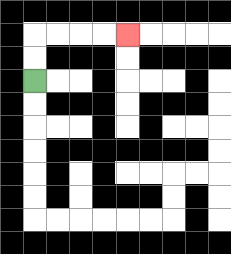{'start': '[1, 3]', 'end': '[5, 1]', 'path_directions': 'U,U,R,R,R,R', 'path_coordinates': '[[1, 3], [1, 2], [1, 1], [2, 1], [3, 1], [4, 1], [5, 1]]'}